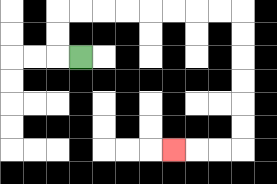{'start': '[3, 2]', 'end': '[7, 6]', 'path_directions': 'L,U,U,R,R,R,R,R,R,R,R,D,D,D,D,D,D,L,L,L', 'path_coordinates': '[[3, 2], [2, 2], [2, 1], [2, 0], [3, 0], [4, 0], [5, 0], [6, 0], [7, 0], [8, 0], [9, 0], [10, 0], [10, 1], [10, 2], [10, 3], [10, 4], [10, 5], [10, 6], [9, 6], [8, 6], [7, 6]]'}